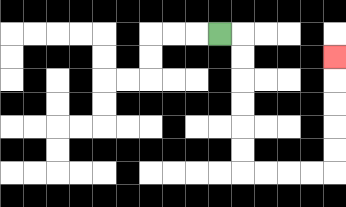{'start': '[9, 1]', 'end': '[14, 2]', 'path_directions': 'R,D,D,D,D,D,D,R,R,R,R,U,U,U,U,U', 'path_coordinates': '[[9, 1], [10, 1], [10, 2], [10, 3], [10, 4], [10, 5], [10, 6], [10, 7], [11, 7], [12, 7], [13, 7], [14, 7], [14, 6], [14, 5], [14, 4], [14, 3], [14, 2]]'}